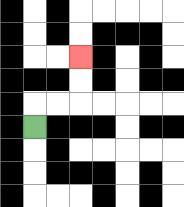{'start': '[1, 5]', 'end': '[3, 2]', 'path_directions': 'U,R,R,U,U', 'path_coordinates': '[[1, 5], [1, 4], [2, 4], [3, 4], [3, 3], [3, 2]]'}